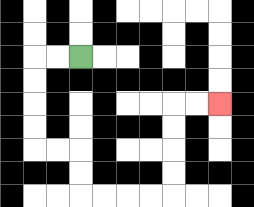{'start': '[3, 2]', 'end': '[9, 4]', 'path_directions': 'L,L,D,D,D,D,R,R,D,D,R,R,R,R,U,U,U,U,R,R', 'path_coordinates': '[[3, 2], [2, 2], [1, 2], [1, 3], [1, 4], [1, 5], [1, 6], [2, 6], [3, 6], [3, 7], [3, 8], [4, 8], [5, 8], [6, 8], [7, 8], [7, 7], [7, 6], [7, 5], [7, 4], [8, 4], [9, 4]]'}